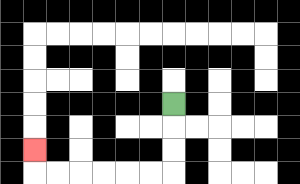{'start': '[7, 4]', 'end': '[1, 6]', 'path_directions': 'D,D,D,L,L,L,L,L,L,U', 'path_coordinates': '[[7, 4], [7, 5], [7, 6], [7, 7], [6, 7], [5, 7], [4, 7], [3, 7], [2, 7], [1, 7], [1, 6]]'}